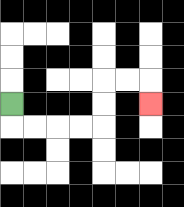{'start': '[0, 4]', 'end': '[6, 4]', 'path_directions': 'D,R,R,R,R,U,U,R,R,D', 'path_coordinates': '[[0, 4], [0, 5], [1, 5], [2, 5], [3, 5], [4, 5], [4, 4], [4, 3], [5, 3], [6, 3], [6, 4]]'}